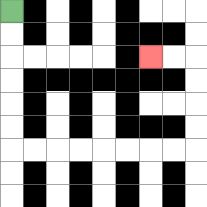{'start': '[0, 0]', 'end': '[6, 2]', 'path_directions': 'D,D,D,D,D,D,R,R,R,R,R,R,R,R,U,U,U,U,L,L', 'path_coordinates': '[[0, 0], [0, 1], [0, 2], [0, 3], [0, 4], [0, 5], [0, 6], [1, 6], [2, 6], [3, 6], [4, 6], [5, 6], [6, 6], [7, 6], [8, 6], [8, 5], [8, 4], [8, 3], [8, 2], [7, 2], [6, 2]]'}